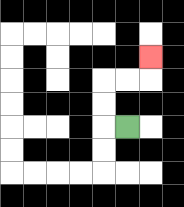{'start': '[5, 5]', 'end': '[6, 2]', 'path_directions': 'L,U,U,R,R,U', 'path_coordinates': '[[5, 5], [4, 5], [4, 4], [4, 3], [5, 3], [6, 3], [6, 2]]'}